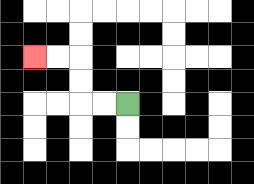{'start': '[5, 4]', 'end': '[1, 2]', 'path_directions': 'L,L,U,U,L,L', 'path_coordinates': '[[5, 4], [4, 4], [3, 4], [3, 3], [3, 2], [2, 2], [1, 2]]'}